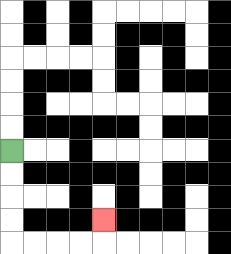{'start': '[0, 6]', 'end': '[4, 9]', 'path_directions': 'D,D,D,D,R,R,R,R,U', 'path_coordinates': '[[0, 6], [0, 7], [0, 8], [0, 9], [0, 10], [1, 10], [2, 10], [3, 10], [4, 10], [4, 9]]'}